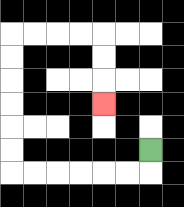{'start': '[6, 6]', 'end': '[4, 4]', 'path_directions': 'D,L,L,L,L,L,L,U,U,U,U,U,U,R,R,R,R,D,D,D', 'path_coordinates': '[[6, 6], [6, 7], [5, 7], [4, 7], [3, 7], [2, 7], [1, 7], [0, 7], [0, 6], [0, 5], [0, 4], [0, 3], [0, 2], [0, 1], [1, 1], [2, 1], [3, 1], [4, 1], [4, 2], [4, 3], [4, 4]]'}